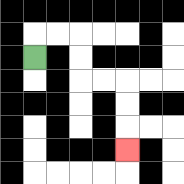{'start': '[1, 2]', 'end': '[5, 6]', 'path_directions': 'U,R,R,D,D,R,R,D,D,D', 'path_coordinates': '[[1, 2], [1, 1], [2, 1], [3, 1], [3, 2], [3, 3], [4, 3], [5, 3], [5, 4], [5, 5], [5, 6]]'}